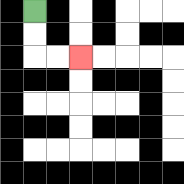{'start': '[1, 0]', 'end': '[3, 2]', 'path_directions': 'D,D,R,R', 'path_coordinates': '[[1, 0], [1, 1], [1, 2], [2, 2], [3, 2]]'}